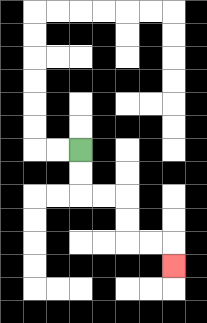{'start': '[3, 6]', 'end': '[7, 11]', 'path_directions': 'D,D,R,R,D,D,R,R,D', 'path_coordinates': '[[3, 6], [3, 7], [3, 8], [4, 8], [5, 8], [5, 9], [5, 10], [6, 10], [7, 10], [7, 11]]'}